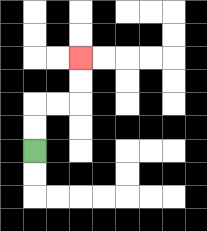{'start': '[1, 6]', 'end': '[3, 2]', 'path_directions': 'U,U,R,R,U,U', 'path_coordinates': '[[1, 6], [1, 5], [1, 4], [2, 4], [3, 4], [3, 3], [3, 2]]'}